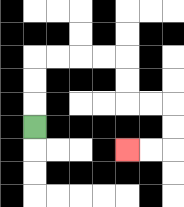{'start': '[1, 5]', 'end': '[5, 6]', 'path_directions': 'U,U,U,R,R,R,R,D,D,R,R,D,D,L,L', 'path_coordinates': '[[1, 5], [1, 4], [1, 3], [1, 2], [2, 2], [3, 2], [4, 2], [5, 2], [5, 3], [5, 4], [6, 4], [7, 4], [7, 5], [7, 6], [6, 6], [5, 6]]'}